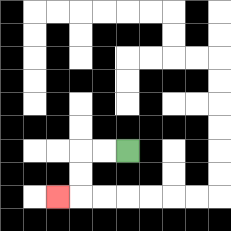{'start': '[5, 6]', 'end': '[2, 8]', 'path_directions': 'L,L,D,D,L', 'path_coordinates': '[[5, 6], [4, 6], [3, 6], [3, 7], [3, 8], [2, 8]]'}